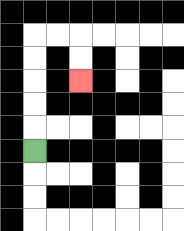{'start': '[1, 6]', 'end': '[3, 3]', 'path_directions': 'U,U,U,U,U,R,R,D,D', 'path_coordinates': '[[1, 6], [1, 5], [1, 4], [1, 3], [1, 2], [1, 1], [2, 1], [3, 1], [3, 2], [3, 3]]'}